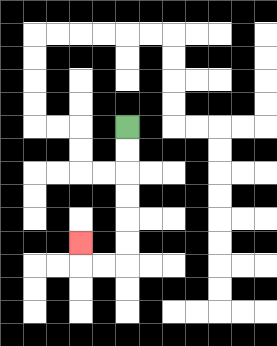{'start': '[5, 5]', 'end': '[3, 10]', 'path_directions': 'D,D,D,D,D,D,L,L,U', 'path_coordinates': '[[5, 5], [5, 6], [5, 7], [5, 8], [5, 9], [5, 10], [5, 11], [4, 11], [3, 11], [3, 10]]'}